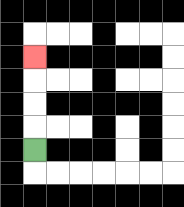{'start': '[1, 6]', 'end': '[1, 2]', 'path_directions': 'U,U,U,U', 'path_coordinates': '[[1, 6], [1, 5], [1, 4], [1, 3], [1, 2]]'}